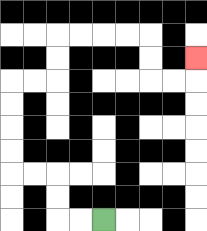{'start': '[4, 9]', 'end': '[8, 2]', 'path_directions': 'L,L,U,U,L,L,U,U,U,U,R,R,U,U,R,R,R,R,D,D,R,R,U', 'path_coordinates': '[[4, 9], [3, 9], [2, 9], [2, 8], [2, 7], [1, 7], [0, 7], [0, 6], [0, 5], [0, 4], [0, 3], [1, 3], [2, 3], [2, 2], [2, 1], [3, 1], [4, 1], [5, 1], [6, 1], [6, 2], [6, 3], [7, 3], [8, 3], [8, 2]]'}